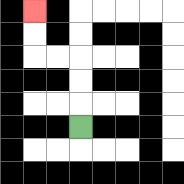{'start': '[3, 5]', 'end': '[1, 0]', 'path_directions': 'U,U,U,L,L,U,U', 'path_coordinates': '[[3, 5], [3, 4], [3, 3], [3, 2], [2, 2], [1, 2], [1, 1], [1, 0]]'}